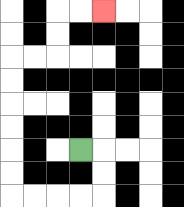{'start': '[3, 6]', 'end': '[4, 0]', 'path_directions': 'R,D,D,L,L,L,L,U,U,U,U,U,U,R,R,U,U,R,R', 'path_coordinates': '[[3, 6], [4, 6], [4, 7], [4, 8], [3, 8], [2, 8], [1, 8], [0, 8], [0, 7], [0, 6], [0, 5], [0, 4], [0, 3], [0, 2], [1, 2], [2, 2], [2, 1], [2, 0], [3, 0], [4, 0]]'}